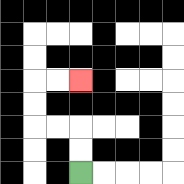{'start': '[3, 7]', 'end': '[3, 3]', 'path_directions': 'U,U,L,L,U,U,R,R', 'path_coordinates': '[[3, 7], [3, 6], [3, 5], [2, 5], [1, 5], [1, 4], [1, 3], [2, 3], [3, 3]]'}